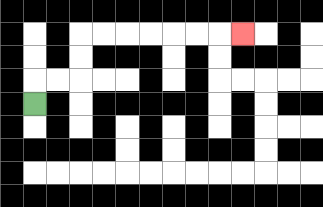{'start': '[1, 4]', 'end': '[10, 1]', 'path_directions': 'U,R,R,U,U,R,R,R,R,R,R,R', 'path_coordinates': '[[1, 4], [1, 3], [2, 3], [3, 3], [3, 2], [3, 1], [4, 1], [5, 1], [6, 1], [7, 1], [8, 1], [9, 1], [10, 1]]'}